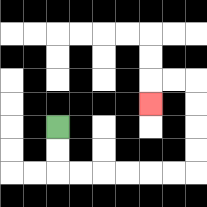{'start': '[2, 5]', 'end': '[6, 4]', 'path_directions': 'D,D,R,R,R,R,R,R,U,U,U,U,L,L,D', 'path_coordinates': '[[2, 5], [2, 6], [2, 7], [3, 7], [4, 7], [5, 7], [6, 7], [7, 7], [8, 7], [8, 6], [8, 5], [8, 4], [8, 3], [7, 3], [6, 3], [6, 4]]'}